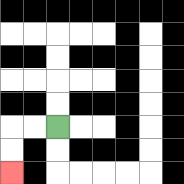{'start': '[2, 5]', 'end': '[0, 7]', 'path_directions': 'L,L,D,D', 'path_coordinates': '[[2, 5], [1, 5], [0, 5], [0, 6], [0, 7]]'}